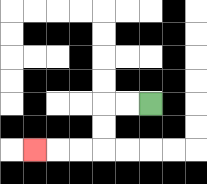{'start': '[6, 4]', 'end': '[1, 6]', 'path_directions': 'L,L,D,D,L,L,L', 'path_coordinates': '[[6, 4], [5, 4], [4, 4], [4, 5], [4, 6], [3, 6], [2, 6], [1, 6]]'}